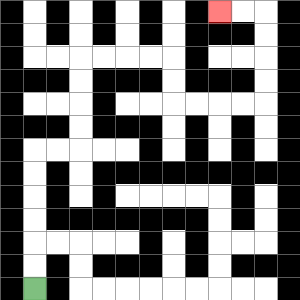{'start': '[1, 12]', 'end': '[9, 0]', 'path_directions': 'U,U,U,U,U,U,R,R,U,U,U,U,R,R,R,R,D,D,R,R,R,R,U,U,U,U,L,L', 'path_coordinates': '[[1, 12], [1, 11], [1, 10], [1, 9], [1, 8], [1, 7], [1, 6], [2, 6], [3, 6], [3, 5], [3, 4], [3, 3], [3, 2], [4, 2], [5, 2], [6, 2], [7, 2], [7, 3], [7, 4], [8, 4], [9, 4], [10, 4], [11, 4], [11, 3], [11, 2], [11, 1], [11, 0], [10, 0], [9, 0]]'}